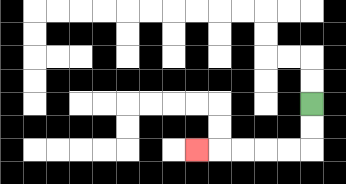{'start': '[13, 4]', 'end': '[8, 6]', 'path_directions': 'D,D,L,L,L,L,L', 'path_coordinates': '[[13, 4], [13, 5], [13, 6], [12, 6], [11, 6], [10, 6], [9, 6], [8, 6]]'}